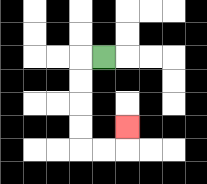{'start': '[4, 2]', 'end': '[5, 5]', 'path_directions': 'L,D,D,D,D,R,R,U', 'path_coordinates': '[[4, 2], [3, 2], [3, 3], [3, 4], [3, 5], [3, 6], [4, 6], [5, 6], [5, 5]]'}